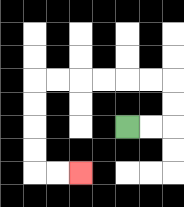{'start': '[5, 5]', 'end': '[3, 7]', 'path_directions': 'R,R,U,U,L,L,L,L,L,L,D,D,D,D,R,R', 'path_coordinates': '[[5, 5], [6, 5], [7, 5], [7, 4], [7, 3], [6, 3], [5, 3], [4, 3], [3, 3], [2, 3], [1, 3], [1, 4], [1, 5], [1, 6], [1, 7], [2, 7], [3, 7]]'}